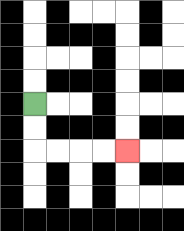{'start': '[1, 4]', 'end': '[5, 6]', 'path_directions': 'D,D,R,R,R,R', 'path_coordinates': '[[1, 4], [1, 5], [1, 6], [2, 6], [3, 6], [4, 6], [5, 6]]'}